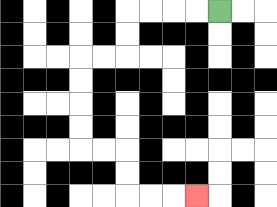{'start': '[9, 0]', 'end': '[8, 8]', 'path_directions': 'L,L,L,L,D,D,L,L,D,D,D,D,R,R,D,D,R,R,R', 'path_coordinates': '[[9, 0], [8, 0], [7, 0], [6, 0], [5, 0], [5, 1], [5, 2], [4, 2], [3, 2], [3, 3], [3, 4], [3, 5], [3, 6], [4, 6], [5, 6], [5, 7], [5, 8], [6, 8], [7, 8], [8, 8]]'}